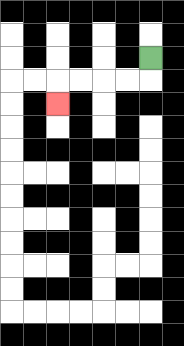{'start': '[6, 2]', 'end': '[2, 4]', 'path_directions': 'D,L,L,L,L,D', 'path_coordinates': '[[6, 2], [6, 3], [5, 3], [4, 3], [3, 3], [2, 3], [2, 4]]'}